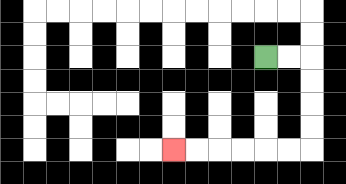{'start': '[11, 2]', 'end': '[7, 6]', 'path_directions': 'R,R,D,D,D,D,L,L,L,L,L,L', 'path_coordinates': '[[11, 2], [12, 2], [13, 2], [13, 3], [13, 4], [13, 5], [13, 6], [12, 6], [11, 6], [10, 6], [9, 6], [8, 6], [7, 6]]'}